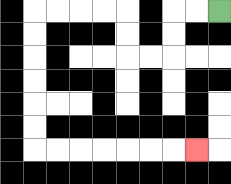{'start': '[9, 0]', 'end': '[8, 6]', 'path_directions': 'L,L,D,D,L,L,U,U,L,L,L,L,D,D,D,D,D,D,R,R,R,R,R,R,R', 'path_coordinates': '[[9, 0], [8, 0], [7, 0], [7, 1], [7, 2], [6, 2], [5, 2], [5, 1], [5, 0], [4, 0], [3, 0], [2, 0], [1, 0], [1, 1], [1, 2], [1, 3], [1, 4], [1, 5], [1, 6], [2, 6], [3, 6], [4, 6], [5, 6], [6, 6], [7, 6], [8, 6]]'}